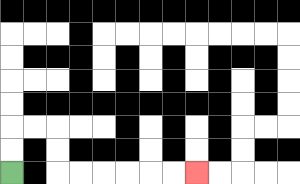{'start': '[0, 7]', 'end': '[8, 7]', 'path_directions': 'U,U,R,R,D,D,R,R,R,R,R,R', 'path_coordinates': '[[0, 7], [0, 6], [0, 5], [1, 5], [2, 5], [2, 6], [2, 7], [3, 7], [4, 7], [5, 7], [6, 7], [7, 7], [8, 7]]'}